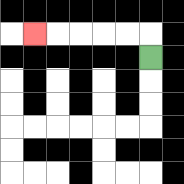{'start': '[6, 2]', 'end': '[1, 1]', 'path_directions': 'U,L,L,L,L,L', 'path_coordinates': '[[6, 2], [6, 1], [5, 1], [4, 1], [3, 1], [2, 1], [1, 1]]'}